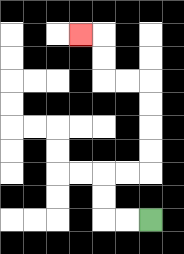{'start': '[6, 9]', 'end': '[3, 1]', 'path_directions': 'L,L,U,U,R,R,U,U,U,U,L,L,U,U,L', 'path_coordinates': '[[6, 9], [5, 9], [4, 9], [4, 8], [4, 7], [5, 7], [6, 7], [6, 6], [6, 5], [6, 4], [6, 3], [5, 3], [4, 3], [4, 2], [4, 1], [3, 1]]'}